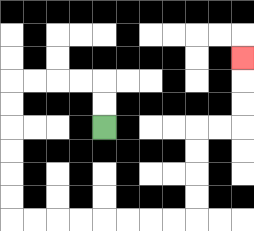{'start': '[4, 5]', 'end': '[10, 2]', 'path_directions': 'U,U,L,L,L,L,D,D,D,D,D,D,R,R,R,R,R,R,R,R,U,U,U,U,R,R,U,U,U', 'path_coordinates': '[[4, 5], [4, 4], [4, 3], [3, 3], [2, 3], [1, 3], [0, 3], [0, 4], [0, 5], [0, 6], [0, 7], [0, 8], [0, 9], [1, 9], [2, 9], [3, 9], [4, 9], [5, 9], [6, 9], [7, 9], [8, 9], [8, 8], [8, 7], [8, 6], [8, 5], [9, 5], [10, 5], [10, 4], [10, 3], [10, 2]]'}